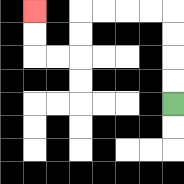{'start': '[7, 4]', 'end': '[1, 0]', 'path_directions': 'U,U,U,U,L,L,L,L,D,D,L,L,U,U', 'path_coordinates': '[[7, 4], [7, 3], [7, 2], [7, 1], [7, 0], [6, 0], [5, 0], [4, 0], [3, 0], [3, 1], [3, 2], [2, 2], [1, 2], [1, 1], [1, 0]]'}